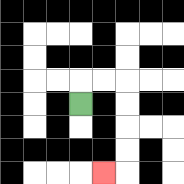{'start': '[3, 4]', 'end': '[4, 7]', 'path_directions': 'U,R,R,D,D,D,D,L', 'path_coordinates': '[[3, 4], [3, 3], [4, 3], [5, 3], [5, 4], [5, 5], [5, 6], [5, 7], [4, 7]]'}